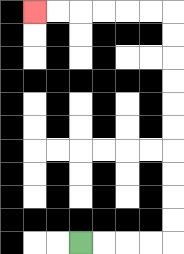{'start': '[3, 10]', 'end': '[1, 0]', 'path_directions': 'R,R,R,R,U,U,U,U,U,U,U,U,U,U,L,L,L,L,L,L', 'path_coordinates': '[[3, 10], [4, 10], [5, 10], [6, 10], [7, 10], [7, 9], [7, 8], [7, 7], [7, 6], [7, 5], [7, 4], [7, 3], [7, 2], [7, 1], [7, 0], [6, 0], [5, 0], [4, 0], [3, 0], [2, 0], [1, 0]]'}